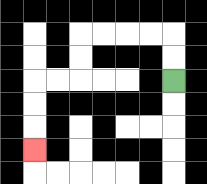{'start': '[7, 3]', 'end': '[1, 6]', 'path_directions': 'U,U,L,L,L,L,D,D,L,L,D,D,D', 'path_coordinates': '[[7, 3], [7, 2], [7, 1], [6, 1], [5, 1], [4, 1], [3, 1], [3, 2], [3, 3], [2, 3], [1, 3], [1, 4], [1, 5], [1, 6]]'}